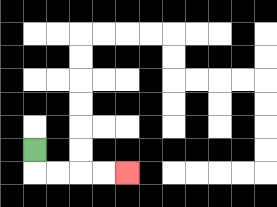{'start': '[1, 6]', 'end': '[5, 7]', 'path_directions': 'D,R,R,R,R', 'path_coordinates': '[[1, 6], [1, 7], [2, 7], [3, 7], [4, 7], [5, 7]]'}